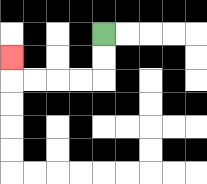{'start': '[4, 1]', 'end': '[0, 2]', 'path_directions': 'D,D,L,L,L,L,U', 'path_coordinates': '[[4, 1], [4, 2], [4, 3], [3, 3], [2, 3], [1, 3], [0, 3], [0, 2]]'}